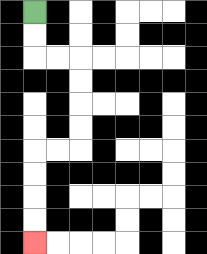{'start': '[1, 0]', 'end': '[1, 10]', 'path_directions': 'D,D,R,R,D,D,D,D,L,L,D,D,D,D', 'path_coordinates': '[[1, 0], [1, 1], [1, 2], [2, 2], [3, 2], [3, 3], [3, 4], [3, 5], [3, 6], [2, 6], [1, 6], [1, 7], [1, 8], [1, 9], [1, 10]]'}